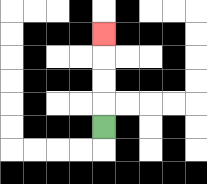{'start': '[4, 5]', 'end': '[4, 1]', 'path_directions': 'U,U,U,U', 'path_coordinates': '[[4, 5], [4, 4], [4, 3], [4, 2], [4, 1]]'}